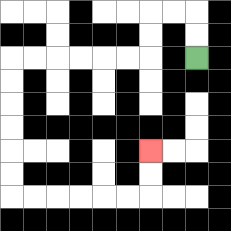{'start': '[8, 2]', 'end': '[6, 6]', 'path_directions': 'U,U,L,L,D,D,L,L,L,L,L,L,D,D,D,D,D,D,R,R,R,R,R,R,U,U', 'path_coordinates': '[[8, 2], [8, 1], [8, 0], [7, 0], [6, 0], [6, 1], [6, 2], [5, 2], [4, 2], [3, 2], [2, 2], [1, 2], [0, 2], [0, 3], [0, 4], [0, 5], [0, 6], [0, 7], [0, 8], [1, 8], [2, 8], [3, 8], [4, 8], [5, 8], [6, 8], [6, 7], [6, 6]]'}